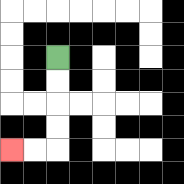{'start': '[2, 2]', 'end': '[0, 6]', 'path_directions': 'D,D,D,D,L,L', 'path_coordinates': '[[2, 2], [2, 3], [2, 4], [2, 5], [2, 6], [1, 6], [0, 6]]'}